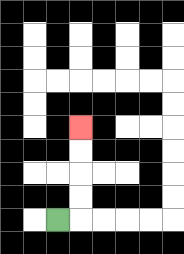{'start': '[2, 9]', 'end': '[3, 5]', 'path_directions': 'R,U,U,U,U', 'path_coordinates': '[[2, 9], [3, 9], [3, 8], [3, 7], [3, 6], [3, 5]]'}